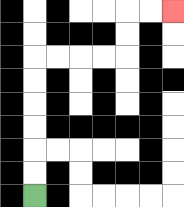{'start': '[1, 8]', 'end': '[7, 0]', 'path_directions': 'U,U,U,U,U,U,R,R,R,R,U,U,R,R', 'path_coordinates': '[[1, 8], [1, 7], [1, 6], [1, 5], [1, 4], [1, 3], [1, 2], [2, 2], [3, 2], [4, 2], [5, 2], [5, 1], [5, 0], [6, 0], [7, 0]]'}